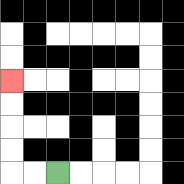{'start': '[2, 7]', 'end': '[0, 3]', 'path_directions': 'L,L,U,U,U,U', 'path_coordinates': '[[2, 7], [1, 7], [0, 7], [0, 6], [0, 5], [0, 4], [0, 3]]'}